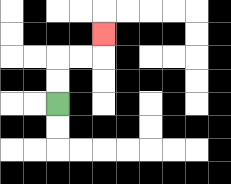{'start': '[2, 4]', 'end': '[4, 1]', 'path_directions': 'U,U,R,R,U', 'path_coordinates': '[[2, 4], [2, 3], [2, 2], [3, 2], [4, 2], [4, 1]]'}